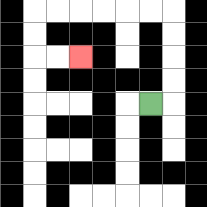{'start': '[6, 4]', 'end': '[3, 2]', 'path_directions': 'R,U,U,U,U,L,L,L,L,L,L,D,D,R,R', 'path_coordinates': '[[6, 4], [7, 4], [7, 3], [7, 2], [7, 1], [7, 0], [6, 0], [5, 0], [4, 0], [3, 0], [2, 0], [1, 0], [1, 1], [1, 2], [2, 2], [3, 2]]'}